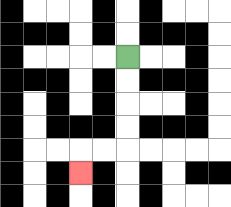{'start': '[5, 2]', 'end': '[3, 7]', 'path_directions': 'D,D,D,D,L,L,D', 'path_coordinates': '[[5, 2], [5, 3], [5, 4], [5, 5], [5, 6], [4, 6], [3, 6], [3, 7]]'}